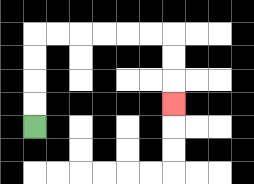{'start': '[1, 5]', 'end': '[7, 4]', 'path_directions': 'U,U,U,U,R,R,R,R,R,R,D,D,D', 'path_coordinates': '[[1, 5], [1, 4], [1, 3], [1, 2], [1, 1], [2, 1], [3, 1], [4, 1], [5, 1], [6, 1], [7, 1], [7, 2], [7, 3], [7, 4]]'}